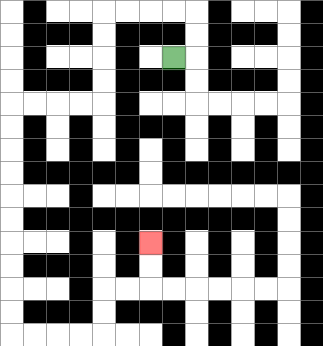{'start': '[7, 2]', 'end': '[6, 10]', 'path_directions': 'R,U,U,L,L,L,L,D,D,D,D,L,L,L,L,D,D,D,D,D,D,D,D,D,D,R,R,R,R,U,U,R,R,U,U', 'path_coordinates': '[[7, 2], [8, 2], [8, 1], [8, 0], [7, 0], [6, 0], [5, 0], [4, 0], [4, 1], [4, 2], [4, 3], [4, 4], [3, 4], [2, 4], [1, 4], [0, 4], [0, 5], [0, 6], [0, 7], [0, 8], [0, 9], [0, 10], [0, 11], [0, 12], [0, 13], [0, 14], [1, 14], [2, 14], [3, 14], [4, 14], [4, 13], [4, 12], [5, 12], [6, 12], [6, 11], [6, 10]]'}